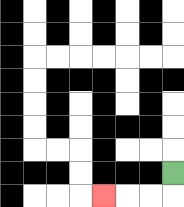{'start': '[7, 7]', 'end': '[4, 8]', 'path_directions': 'D,L,L,L', 'path_coordinates': '[[7, 7], [7, 8], [6, 8], [5, 8], [4, 8]]'}